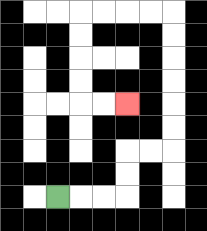{'start': '[2, 8]', 'end': '[5, 4]', 'path_directions': 'R,R,R,U,U,R,R,U,U,U,U,U,U,L,L,L,L,D,D,D,D,R,R', 'path_coordinates': '[[2, 8], [3, 8], [4, 8], [5, 8], [5, 7], [5, 6], [6, 6], [7, 6], [7, 5], [7, 4], [7, 3], [7, 2], [7, 1], [7, 0], [6, 0], [5, 0], [4, 0], [3, 0], [3, 1], [3, 2], [3, 3], [3, 4], [4, 4], [5, 4]]'}